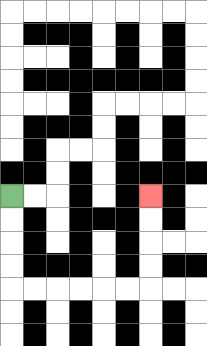{'start': '[0, 8]', 'end': '[6, 8]', 'path_directions': 'D,D,D,D,R,R,R,R,R,R,U,U,U,U', 'path_coordinates': '[[0, 8], [0, 9], [0, 10], [0, 11], [0, 12], [1, 12], [2, 12], [3, 12], [4, 12], [5, 12], [6, 12], [6, 11], [6, 10], [6, 9], [6, 8]]'}